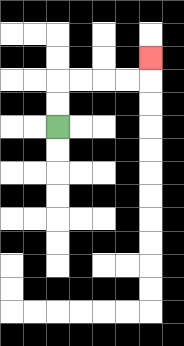{'start': '[2, 5]', 'end': '[6, 2]', 'path_directions': 'U,U,R,R,R,R,U', 'path_coordinates': '[[2, 5], [2, 4], [2, 3], [3, 3], [4, 3], [5, 3], [6, 3], [6, 2]]'}